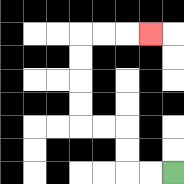{'start': '[7, 7]', 'end': '[6, 1]', 'path_directions': 'L,L,U,U,L,L,U,U,U,U,R,R,R', 'path_coordinates': '[[7, 7], [6, 7], [5, 7], [5, 6], [5, 5], [4, 5], [3, 5], [3, 4], [3, 3], [3, 2], [3, 1], [4, 1], [5, 1], [6, 1]]'}